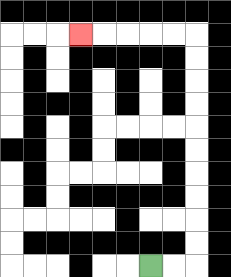{'start': '[6, 11]', 'end': '[3, 1]', 'path_directions': 'R,R,U,U,U,U,U,U,U,U,U,U,L,L,L,L,L', 'path_coordinates': '[[6, 11], [7, 11], [8, 11], [8, 10], [8, 9], [8, 8], [8, 7], [8, 6], [8, 5], [8, 4], [8, 3], [8, 2], [8, 1], [7, 1], [6, 1], [5, 1], [4, 1], [3, 1]]'}